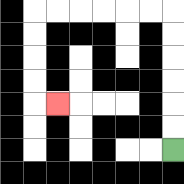{'start': '[7, 6]', 'end': '[2, 4]', 'path_directions': 'U,U,U,U,U,U,L,L,L,L,L,L,D,D,D,D,R', 'path_coordinates': '[[7, 6], [7, 5], [7, 4], [7, 3], [7, 2], [7, 1], [7, 0], [6, 0], [5, 0], [4, 0], [3, 0], [2, 0], [1, 0], [1, 1], [1, 2], [1, 3], [1, 4], [2, 4]]'}